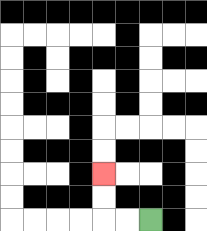{'start': '[6, 9]', 'end': '[4, 7]', 'path_directions': 'L,L,U,U', 'path_coordinates': '[[6, 9], [5, 9], [4, 9], [4, 8], [4, 7]]'}